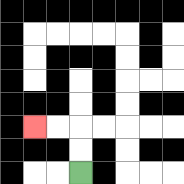{'start': '[3, 7]', 'end': '[1, 5]', 'path_directions': 'U,U,L,L', 'path_coordinates': '[[3, 7], [3, 6], [3, 5], [2, 5], [1, 5]]'}